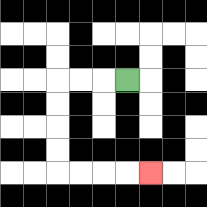{'start': '[5, 3]', 'end': '[6, 7]', 'path_directions': 'L,L,L,D,D,D,D,R,R,R,R', 'path_coordinates': '[[5, 3], [4, 3], [3, 3], [2, 3], [2, 4], [2, 5], [2, 6], [2, 7], [3, 7], [4, 7], [5, 7], [6, 7]]'}